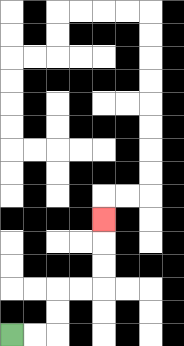{'start': '[0, 14]', 'end': '[4, 9]', 'path_directions': 'R,R,U,U,R,R,U,U,U', 'path_coordinates': '[[0, 14], [1, 14], [2, 14], [2, 13], [2, 12], [3, 12], [4, 12], [4, 11], [4, 10], [4, 9]]'}